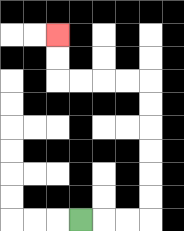{'start': '[3, 9]', 'end': '[2, 1]', 'path_directions': 'R,R,R,U,U,U,U,U,U,L,L,L,L,U,U', 'path_coordinates': '[[3, 9], [4, 9], [5, 9], [6, 9], [6, 8], [6, 7], [6, 6], [6, 5], [6, 4], [6, 3], [5, 3], [4, 3], [3, 3], [2, 3], [2, 2], [2, 1]]'}